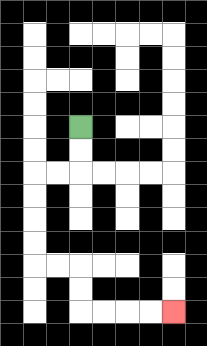{'start': '[3, 5]', 'end': '[7, 13]', 'path_directions': 'D,D,L,L,D,D,D,D,R,R,D,D,R,R,R,R', 'path_coordinates': '[[3, 5], [3, 6], [3, 7], [2, 7], [1, 7], [1, 8], [1, 9], [1, 10], [1, 11], [2, 11], [3, 11], [3, 12], [3, 13], [4, 13], [5, 13], [6, 13], [7, 13]]'}